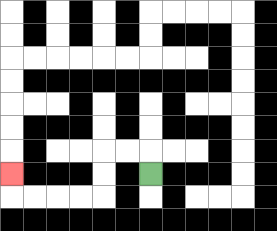{'start': '[6, 7]', 'end': '[0, 7]', 'path_directions': 'U,L,L,D,D,L,L,L,L,U', 'path_coordinates': '[[6, 7], [6, 6], [5, 6], [4, 6], [4, 7], [4, 8], [3, 8], [2, 8], [1, 8], [0, 8], [0, 7]]'}